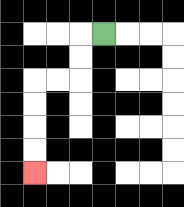{'start': '[4, 1]', 'end': '[1, 7]', 'path_directions': 'L,D,D,L,L,D,D,D,D', 'path_coordinates': '[[4, 1], [3, 1], [3, 2], [3, 3], [2, 3], [1, 3], [1, 4], [1, 5], [1, 6], [1, 7]]'}